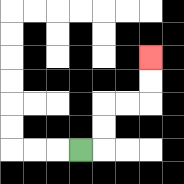{'start': '[3, 6]', 'end': '[6, 2]', 'path_directions': 'R,U,U,R,R,U,U', 'path_coordinates': '[[3, 6], [4, 6], [4, 5], [4, 4], [5, 4], [6, 4], [6, 3], [6, 2]]'}